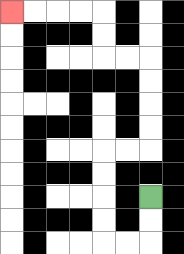{'start': '[6, 8]', 'end': '[0, 0]', 'path_directions': 'D,D,L,L,U,U,U,U,R,R,U,U,U,U,L,L,U,U,L,L,L,L', 'path_coordinates': '[[6, 8], [6, 9], [6, 10], [5, 10], [4, 10], [4, 9], [4, 8], [4, 7], [4, 6], [5, 6], [6, 6], [6, 5], [6, 4], [6, 3], [6, 2], [5, 2], [4, 2], [4, 1], [4, 0], [3, 0], [2, 0], [1, 0], [0, 0]]'}